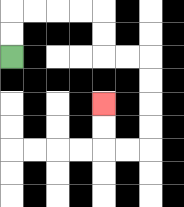{'start': '[0, 2]', 'end': '[4, 4]', 'path_directions': 'U,U,R,R,R,R,D,D,R,R,D,D,D,D,L,L,U,U', 'path_coordinates': '[[0, 2], [0, 1], [0, 0], [1, 0], [2, 0], [3, 0], [4, 0], [4, 1], [4, 2], [5, 2], [6, 2], [6, 3], [6, 4], [6, 5], [6, 6], [5, 6], [4, 6], [4, 5], [4, 4]]'}